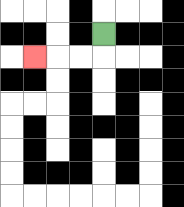{'start': '[4, 1]', 'end': '[1, 2]', 'path_directions': 'D,L,L,L', 'path_coordinates': '[[4, 1], [4, 2], [3, 2], [2, 2], [1, 2]]'}